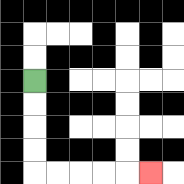{'start': '[1, 3]', 'end': '[6, 7]', 'path_directions': 'D,D,D,D,R,R,R,R,R', 'path_coordinates': '[[1, 3], [1, 4], [1, 5], [1, 6], [1, 7], [2, 7], [3, 7], [4, 7], [5, 7], [6, 7]]'}